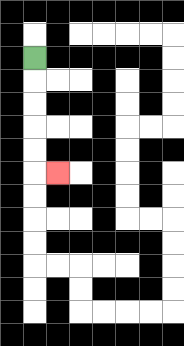{'start': '[1, 2]', 'end': '[2, 7]', 'path_directions': 'D,D,D,D,D,R', 'path_coordinates': '[[1, 2], [1, 3], [1, 4], [1, 5], [1, 6], [1, 7], [2, 7]]'}